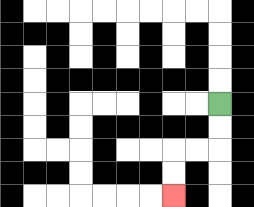{'start': '[9, 4]', 'end': '[7, 8]', 'path_directions': 'D,D,L,L,D,D', 'path_coordinates': '[[9, 4], [9, 5], [9, 6], [8, 6], [7, 6], [7, 7], [7, 8]]'}